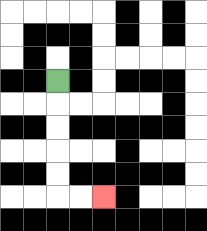{'start': '[2, 3]', 'end': '[4, 8]', 'path_directions': 'D,D,D,D,D,R,R', 'path_coordinates': '[[2, 3], [2, 4], [2, 5], [2, 6], [2, 7], [2, 8], [3, 8], [4, 8]]'}